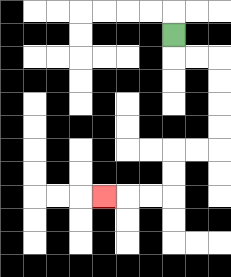{'start': '[7, 1]', 'end': '[4, 8]', 'path_directions': 'D,R,R,D,D,D,D,L,L,D,D,L,L,L', 'path_coordinates': '[[7, 1], [7, 2], [8, 2], [9, 2], [9, 3], [9, 4], [9, 5], [9, 6], [8, 6], [7, 6], [7, 7], [7, 8], [6, 8], [5, 8], [4, 8]]'}